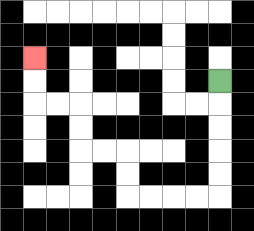{'start': '[9, 3]', 'end': '[1, 2]', 'path_directions': 'D,D,D,D,D,L,L,L,L,U,U,L,L,U,U,L,L,U,U', 'path_coordinates': '[[9, 3], [9, 4], [9, 5], [9, 6], [9, 7], [9, 8], [8, 8], [7, 8], [6, 8], [5, 8], [5, 7], [5, 6], [4, 6], [3, 6], [3, 5], [3, 4], [2, 4], [1, 4], [1, 3], [1, 2]]'}